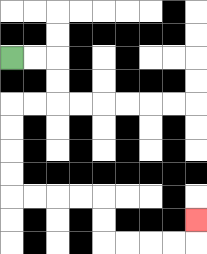{'start': '[0, 2]', 'end': '[8, 9]', 'path_directions': 'R,R,D,D,L,L,D,D,D,D,R,R,R,R,D,D,R,R,R,R,U', 'path_coordinates': '[[0, 2], [1, 2], [2, 2], [2, 3], [2, 4], [1, 4], [0, 4], [0, 5], [0, 6], [0, 7], [0, 8], [1, 8], [2, 8], [3, 8], [4, 8], [4, 9], [4, 10], [5, 10], [6, 10], [7, 10], [8, 10], [8, 9]]'}